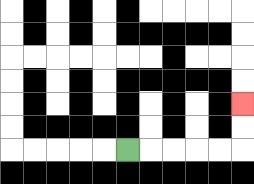{'start': '[5, 6]', 'end': '[10, 4]', 'path_directions': 'R,R,R,R,R,U,U', 'path_coordinates': '[[5, 6], [6, 6], [7, 6], [8, 6], [9, 6], [10, 6], [10, 5], [10, 4]]'}